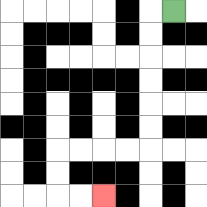{'start': '[7, 0]', 'end': '[4, 8]', 'path_directions': 'L,D,D,D,D,D,D,L,L,L,L,D,D,R,R', 'path_coordinates': '[[7, 0], [6, 0], [6, 1], [6, 2], [6, 3], [6, 4], [6, 5], [6, 6], [5, 6], [4, 6], [3, 6], [2, 6], [2, 7], [2, 8], [3, 8], [4, 8]]'}